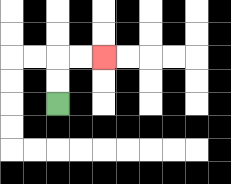{'start': '[2, 4]', 'end': '[4, 2]', 'path_directions': 'U,U,R,R', 'path_coordinates': '[[2, 4], [2, 3], [2, 2], [3, 2], [4, 2]]'}